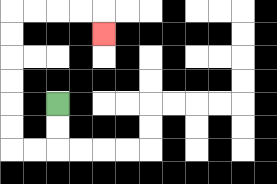{'start': '[2, 4]', 'end': '[4, 1]', 'path_directions': 'D,D,L,L,U,U,U,U,U,U,R,R,R,R,D', 'path_coordinates': '[[2, 4], [2, 5], [2, 6], [1, 6], [0, 6], [0, 5], [0, 4], [0, 3], [0, 2], [0, 1], [0, 0], [1, 0], [2, 0], [3, 0], [4, 0], [4, 1]]'}